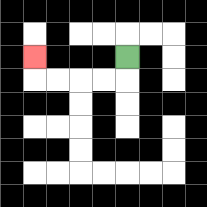{'start': '[5, 2]', 'end': '[1, 2]', 'path_directions': 'D,L,L,L,L,U', 'path_coordinates': '[[5, 2], [5, 3], [4, 3], [3, 3], [2, 3], [1, 3], [1, 2]]'}